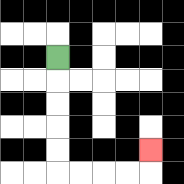{'start': '[2, 2]', 'end': '[6, 6]', 'path_directions': 'D,D,D,D,D,R,R,R,R,U', 'path_coordinates': '[[2, 2], [2, 3], [2, 4], [2, 5], [2, 6], [2, 7], [3, 7], [4, 7], [5, 7], [6, 7], [6, 6]]'}